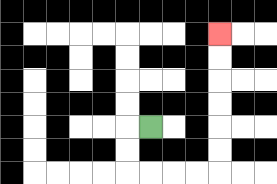{'start': '[6, 5]', 'end': '[9, 1]', 'path_directions': 'L,D,D,R,R,R,R,U,U,U,U,U,U', 'path_coordinates': '[[6, 5], [5, 5], [5, 6], [5, 7], [6, 7], [7, 7], [8, 7], [9, 7], [9, 6], [9, 5], [9, 4], [9, 3], [9, 2], [9, 1]]'}